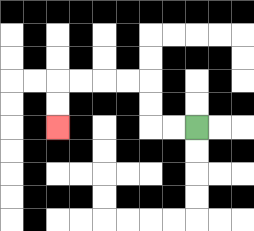{'start': '[8, 5]', 'end': '[2, 5]', 'path_directions': 'L,L,U,U,L,L,L,L,D,D', 'path_coordinates': '[[8, 5], [7, 5], [6, 5], [6, 4], [6, 3], [5, 3], [4, 3], [3, 3], [2, 3], [2, 4], [2, 5]]'}